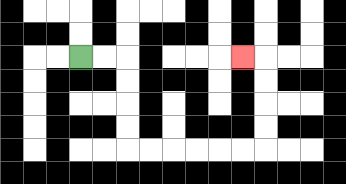{'start': '[3, 2]', 'end': '[10, 2]', 'path_directions': 'R,R,D,D,D,D,R,R,R,R,R,R,U,U,U,U,L', 'path_coordinates': '[[3, 2], [4, 2], [5, 2], [5, 3], [5, 4], [5, 5], [5, 6], [6, 6], [7, 6], [8, 6], [9, 6], [10, 6], [11, 6], [11, 5], [11, 4], [11, 3], [11, 2], [10, 2]]'}